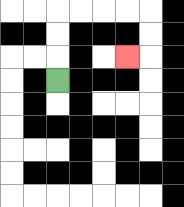{'start': '[2, 3]', 'end': '[5, 2]', 'path_directions': 'U,U,U,R,R,R,R,D,D,L', 'path_coordinates': '[[2, 3], [2, 2], [2, 1], [2, 0], [3, 0], [4, 0], [5, 0], [6, 0], [6, 1], [6, 2], [5, 2]]'}